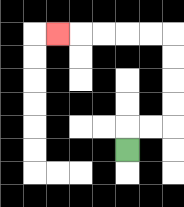{'start': '[5, 6]', 'end': '[2, 1]', 'path_directions': 'U,R,R,U,U,U,U,L,L,L,L,L', 'path_coordinates': '[[5, 6], [5, 5], [6, 5], [7, 5], [7, 4], [7, 3], [7, 2], [7, 1], [6, 1], [5, 1], [4, 1], [3, 1], [2, 1]]'}